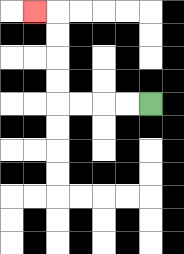{'start': '[6, 4]', 'end': '[1, 0]', 'path_directions': 'L,L,L,L,U,U,U,U,L', 'path_coordinates': '[[6, 4], [5, 4], [4, 4], [3, 4], [2, 4], [2, 3], [2, 2], [2, 1], [2, 0], [1, 0]]'}